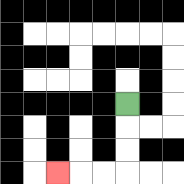{'start': '[5, 4]', 'end': '[2, 7]', 'path_directions': 'D,D,D,L,L,L', 'path_coordinates': '[[5, 4], [5, 5], [5, 6], [5, 7], [4, 7], [3, 7], [2, 7]]'}